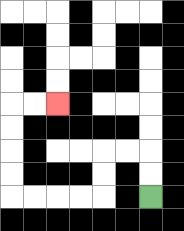{'start': '[6, 8]', 'end': '[2, 4]', 'path_directions': 'U,U,L,L,D,D,L,L,L,L,U,U,U,U,R,R', 'path_coordinates': '[[6, 8], [6, 7], [6, 6], [5, 6], [4, 6], [4, 7], [4, 8], [3, 8], [2, 8], [1, 8], [0, 8], [0, 7], [0, 6], [0, 5], [0, 4], [1, 4], [2, 4]]'}